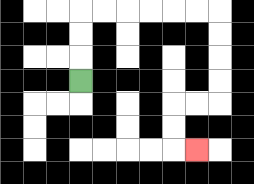{'start': '[3, 3]', 'end': '[8, 6]', 'path_directions': 'U,U,U,R,R,R,R,R,R,D,D,D,D,L,L,D,D,R', 'path_coordinates': '[[3, 3], [3, 2], [3, 1], [3, 0], [4, 0], [5, 0], [6, 0], [7, 0], [8, 0], [9, 0], [9, 1], [9, 2], [9, 3], [9, 4], [8, 4], [7, 4], [7, 5], [7, 6], [8, 6]]'}